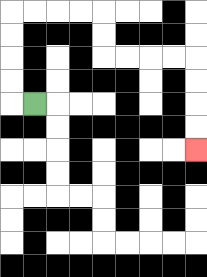{'start': '[1, 4]', 'end': '[8, 6]', 'path_directions': 'L,U,U,U,U,R,R,R,R,D,D,R,R,R,R,D,D,D,D', 'path_coordinates': '[[1, 4], [0, 4], [0, 3], [0, 2], [0, 1], [0, 0], [1, 0], [2, 0], [3, 0], [4, 0], [4, 1], [4, 2], [5, 2], [6, 2], [7, 2], [8, 2], [8, 3], [8, 4], [8, 5], [8, 6]]'}